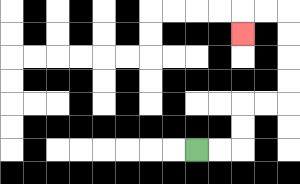{'start': '[8, 6]', 'end': '[10, 1]', 'path_directions': 'R,R,U,U,R,R,U,U,U,U,L,L,D', 'path_coordinates': '[[8, 6], [9, 6], [10, 6], [10, 5], [10, 4], [11, 4], [12, 4], [12, 3], [12, 2], [12, 1], [12, 0], [11, 0], [10, 0], [10, 1]]'}